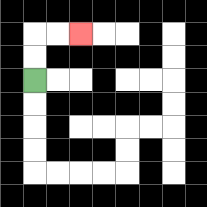{'start': '[1, 3]', 'end': '[3, 1]', 'path_directions': 'U,U,R,R', 'path_coordinates': '[[1, 3], [1, 2], [1, 1], [2, 1], [3, 1]]'}